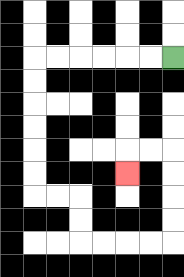{'start': '[7, 2]', 'end': '[5, 7]', 'path_directions': 'L,L,L,L,L,L,D,D,D,D,D,D,R,R,D,D,R,R,R,R,U,U,U,U,L,L,D', 'path_coordinates': '[[7, 2], [6, 2], [5, 2], [4, 2], [3, 2], [2, 2], [1, 2], [1, 3], [1, 4], [1, 5], [1, 6], [1, 7], [1, 8], [2, 8], [3, 8], [3, 9], [3, 10], [4, 10], [5, 10], [6, 10], [7, 10], [7, 9], [7, 8], [7, 7], [7, 6], [6, 6], [5, 6], [5, 7]]'}